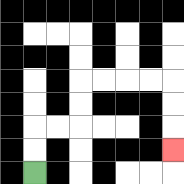{'start': '[1, 7]', 'end': '[7, 6]', 'path_directions': 'U,U,R,R,U,U,R,R,R,R,D,D,D', 'path_coordinates': '[[1, 7], [1, 6], [1, 5], [2, 5], [3, 5], [3, 4], [3, 3], [4, 3], [5, 3], [6, 3], [7, 3], [7, 4], [7, 5], [7, 6]]'}